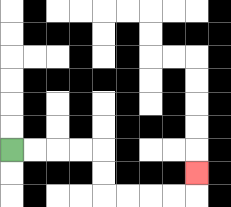{'start': '[0, 6]', 'end': '[8, 7]', 'path_directions': 'R,R,R,R,D,D,R,R,R,R,U', 'path_coordinates': '[[0, 6], [1, 6], [2, 6], [3, 6], [4, 6], [4, 7], [4, 8], [5, 8], [6, 8], [7, 8], [8, 8], [8, 7]]'}